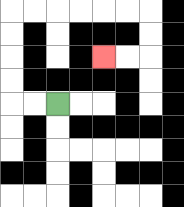{'start': '[2, 4]', 'end': '[4, 2]', 'path_directions': 'L,L,U,U,U,U,R,R,R,R,R,R,D,D,L,L', 'path_coordinates': '[[2, 4], [1, 4], [0, 4], [0, 3], [0, 2], [0, 1], [0, 0], [1, 0], [2, 0], [3, 0], [4, 0], [5, 0], [6, 0], [6, 1], [6, 2], [5, 2], [4, 2]]'}